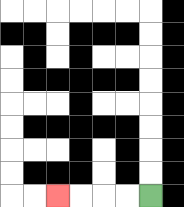{'start': '[6, 8]', 'end': '[2, 8]', 'path_directions': 'L,L,L,L', 'path_coordinates': '[[6, 8], [5, 8], [4, 8], [3, 8], [2, 8]]'}